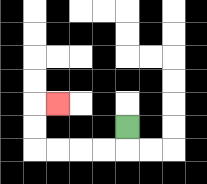{'start': '[5, 5]', 'end': '[2, 4]', 'path_directions': 'D,L,L,L,L,U,U,R', 'path_coordinates': '[[5, 5], [5, 6], [4, 6], [3, 6], [2, 6], [1, 6], [1, 5], [1, 4], [2, 4]]'}